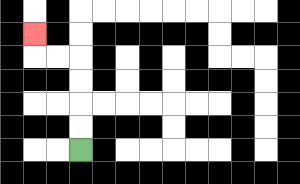{'start': '[3, 6]', 'end': '[1, 1]', 'path_directions': 'U,U,U,U,L,L,U', 'path_coordinates': '[[3, 6], [3, 5], [3, 4], [3, 3], [3, 2], [2, 2], [1, 2], [1, 1]]'}